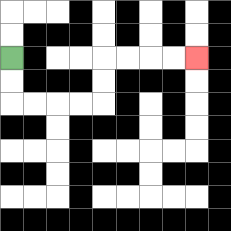{'start': '[0, 2]', 'end': '[8, 2]', 'path_directions': 'D,D,R,R,R,R,U,U,R,R,R,R', 'path_coordinates': '[[0, 2], [0, 3], [0, 4], [1, 4], [2, 4], [3, 4], [4, 4], [4, 3], [4, 2], [5, 2], [6, 2], [7, 2], [8, 2]]'}